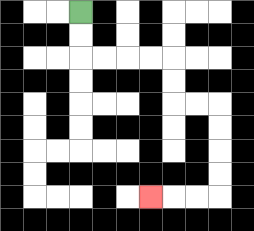{'start': '[3, 0]', 'end': '[6, 8]', 'path_directions': 'D,D,R,R,R,R,D,D,R,R,D,D,D,D,L,L,L', 'path_coordinates': '[[3, 0], [3, 1], [3, 2], [4, 2], [5, 2], [6, 2], [7, 2], [7, 3], [7, 4], [8, 4], [9, 4], [9, 5], [9, 6], [9, 7], [9, 8], [8, 8], [7, 8], [6, 8]]'}